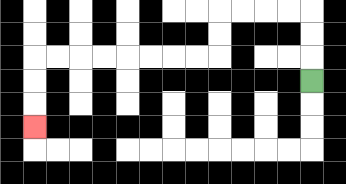{'start': '[13, 3]', 'end': '[1, 5]', 'path_directions': 'U,U,U,L,L,L,L,D,D,L,L,L,L,L,L,L,L,D,D,D', 'path_coordinates': '[[13, 3], [13, 2], [13, 1], [13, 0], [12, 0], [11, 0], [10, 0], [9, 0], [9, 1], [9, 2], [8, 2], [7, 2], [6, 2], [5, 2], [4, 2], [3, 2], [2, 2], [1, 2], [1, 3], [1, 4], [1, 5]]'}